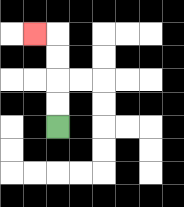{'start': '[2, 5]', 'end': '[1, 1]', 'path_directions': 'U,U,U,U,L', 'path_coordinates': '[[2, 5], [2, 4], [2, 3], [2, 2], [2, 1], [1, 1]]'}